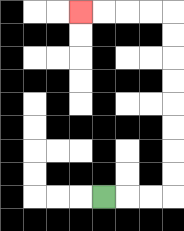{'start': '[4, 8]', 'end': '[3, 0]', 'path_directions': 'R,R,R,U,U,U,U,U,U,U,U,L,L,L,L', 'path_coordinates': '[[4, 8], [5, 8], [6, 8], [7, 8], [7, 7], [7, 6], [7, 5], [7, 4], [7, 3], [7, 2], [7, 1], [7, 0], [6, 0], [5, 0], [4, 0], [3, 0]]'}